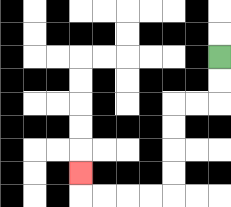{'start': '[9, 2]', 'end': '[3, 7]', 'path_directions': 'D,D,L,L,D,D,D,D,L,L,L,L,U', 'path_coordinates': '[[9, 2], [9, 3], [9, 4], [8, 4], [7, 4], [7, 5], [7, 6], [7, 7], [7, 8], [6, 8], [5, 8], [4, 8], [3, 8], [3, 7]]'}